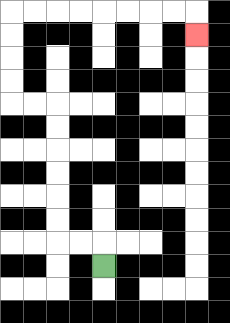{'start': '[4, 11]', 'end': '[8, 1]', 'path_directions': 'U,L,L,U,U,U,U,U,U,L,L,U,U,U,U,R,R,R,R,R,R,R,R,D', 'path_coordinates': '[[4, 11], [4, 10], [3, 10], [2, 10], [2, 9], [2, 8], [2, 7], [2, 6], [2, 5], [2, 4], [1, 4], [0, 4], [0, 3], [0, 2], [0, 1], [0, 0], [1, 0], [2, 0], [3, 0], [4, 0], [5, 0], [6, 0], [7, 0], [8, 0], [8, 1]]'}